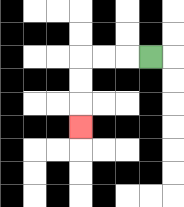{'start': '[6, 2]', 'end': '[3, 5]', 'path_directions': 'L,L,L,D,D,D', 'path_coordinates': '[[6, 2], [5, 2], [4, 2], [3, 2], [3, 3], [3, 4], [3, 5]]'}